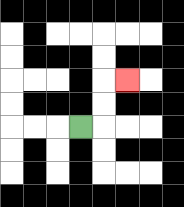{'start': '[3, 5]', 'end': '[5, 3]', 'path_directions': 'R,U,U,R', 'path_coordinates': '[[3, 5], [4, 5], [4, 4], [4, 3], [5, 3]]'}